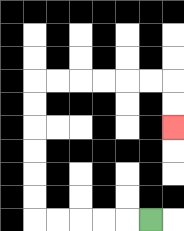{'start': '[6, 9]', 'end': '[7, 5]', 'path_directions': 'L,L,L,L,L,U,U,U,U,U,U,R,R,R,R,R,R,D,D', 'path_coordinates': '[[6, 9], [5, 9], [4, 9], [3, 9], [2, 9], [1, 9], [1, 8], [1, 7], [1, 6], [1, 5], [1, 4], [1, 3], [2, 3], [3, 3], [4, 3], [5, 3], [6, 3], [7, 3], [7, 4], [7, 5]]'}